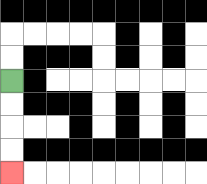{'start': '[0, 3]', 'end': '[0, 7]', 'path_directions': 'D,D,D,D', 'path_coordinates': '[[0, 3], [0, 4], [0, 5], [0, 6], [0, 7]]'}